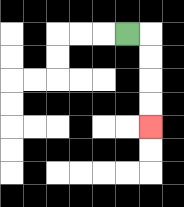{'start': '[5, 1]', 'end': '[6, 5]', 'path_directions': 'R,D,D,D,D', 'path_coordinates': '[[5, 1], [6, 1], [6, 2], [6, 3], [6, 4], [6, 5]]'}